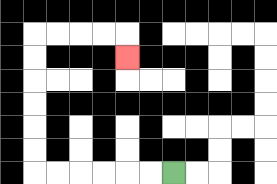{'start': '[7, 7]', 'end': '[5, 2]', 'path_directions': 'L,L,L,L,L,L,U,U,U,U,U,U,R,R,R,R,D', 'path_coordinates': '[[7, 7], [6, 7], [5, 7], [4, 7], [3, 7], [2, 7], [1, 7], [1, 6], [1, 5], [1, 4], [1, 3], [1, 2], [1, 1], [2, 1], [3, 1], [4, 1], [5, 1], [5, 2]]'}